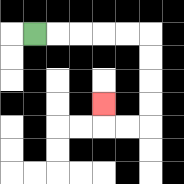{'start': '[1, 1]', 'end': '[4, 4]', 'path_directions': 'R,R,R,R,R,D,D,D,D,L,L,U', 'path_coordinates': '[[1, 1], [2, 1], [3, 1], [4, 1], [5, 1], [6, 1], [6, 2], [6, 3], [6, 4], [6, 5], [5, 5], [4, 5], [4, 4]]'}